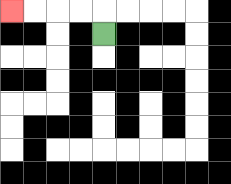{'start': '[4, 1]', 'end': '[0, 0]', 'path_directions': 'U,L,L,L,L', 'path_coordinates': '[[4, 1], [4, 0], [3, 0], [2, 0], [1, 0], [0, 0]]'}